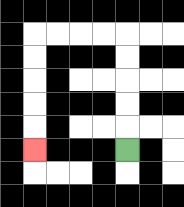{'start': '[5, 6]', 'end': '[1, 6]', 'path_directions': 'U,U,U,U,U,L,L,L,L,D,D,D,D,D', 'path_coordinates': '[[5, 6], [5, 5], [5, 4], [5, 3], [5, 2], [5, 1], [4, 1], [3, 1], [2, 1], [1, 1], [1, 2], [1, 3], [1, 4], [1, 5], [1, 6]]'}